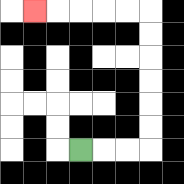{'start': '[3, 6]', 'end': '[1, 0]', 'path_directions': 'R,R,R,U,U,U,U,U,U,L,L,L,L,L', 'path_coordinates': '[[3, 6], [4, 6], [5, 6], [6, 6], [6, 5], [6, 4], [6, 3], [6, 2], [6, 1], [6, 0], [5, 0], [4, 0], [3, 0], [2, 0], [1, 0]]'}